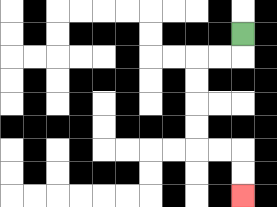{'start': '[10, 1]', 'end': '[10, 8]', 'path_directions': 'D,L,L,D,D,D,D,R,R,D,D', 'path_coordinates': '[[10, 1], [10, 2], [9, 2], [8, 2], [8, 3], [8, 4], [8, 5], [8, 6], [9, 6], [10, 6], [10, 7], [10, 8]]'}